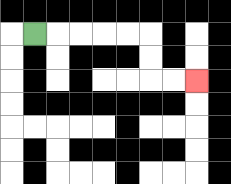{'start': '[1, 1]', 'end': '[8, 3]', 'path_directions': 'R,R,R,R,R,D,D,R,R', 'path_coordinates': '[[1, 1], [2, 1], [3, 1], [4, 1], [5, 1], [6, 1], [6, 2], [6, 3], [7, 3], [8, 3]]'}